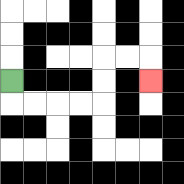{'start': '[0, 3]', 'end': '[6, 3]', 'path_directions': 'D,R,R,R,R,U,U,R,R,D', 'path_coordinates': '[[0, 3], [0, 4], [1, 4], [2, 4], [3, 4], [4, 4], [4, 3], [4, 2], [5, 2], [6, 2], [6, 3]]'}